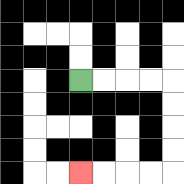{'start': '[3, 3]', 'end': '[3, 7]', 'path_directions': 'R,R,R,R,D,D,D,D,L,L,L,L', 'path_coordinates': '[[3, 3], [4, 3], [5, 3], [6, 3], [7, 3], [7, 4], [7, 5], [7, 6], [7, 7], [6, 7], [5, 7], [4, 7], [3, 7]]'}